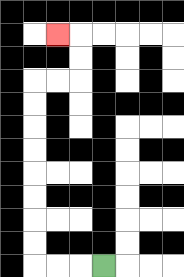{'start': '[4, 11]', 'end': '[2, 1]', 'path_directions': 'L,L,L,U,U,U,U,U,U,U,U,R,R,U,U,L', 'path_coordinates': '[[4, 11], [3, 11], [2, 11], [1, 11], [1, 10], [1, 9], [1, 8], [1, 7], [1, 6], [1, 5], [1, 4], [1, 3], [2, 3], [3, 3], [3, 2], [3, 1], [2, 1]]'}